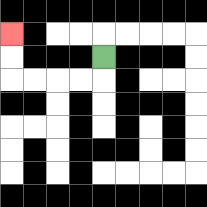{'start': '[4, 2]', 'end': '[0, 1]', 'path_directions': 'D,L,L,L,L,U,U', 'path_coordinates': '[[4, 2], [4, 3], [3, 3], [2, 3], [1, 3], [0, 3], [0, 2], [0, 1]]'}